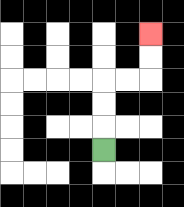{'start': '[4, 6]', 'end': '[6, 1]', 'path_directions': 'U,U,U,R,R,U,U', 'path_coordinates': '[[4, 6], [4, 5], [4, 4], [4, 3], [5, 3], [6, 3], [6, 2], [6, 1]]'}